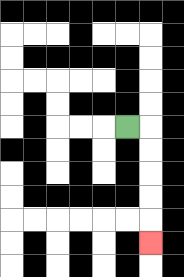{'start': '[5, 5]', 'end': '[6, 10]', 'path_directions': 'R,D,D,D,D,D', 'path_coordinates': '[[5, 5], [6, 5], [6, 6], [6, 7], [6, 8], [6, 9], [6, 10]]'}